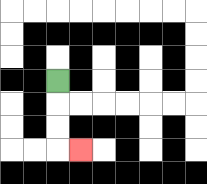{'start': '[2, 3]', 'end': '[3, 6]', 'path_directions': 'D,D,D,R', 'path_coordinates': '[[2, 3], [2, 4], [2, 5], [2, 6], [3, 6]]'}